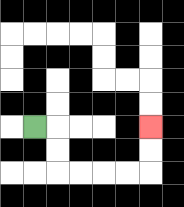{'start': '[1, 5]', 'end': '[6, 5]', 'path_directions': 'R,D,D,R,R,R,R,U,U', 'path_coordinates': '[[1, 5], [2, 5], [2, 6], [2, 7], [3, 7], [4, 7], [5, 7], [6, 7], [6, 6], [6, 5]]'}